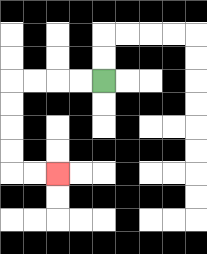{'start': '[4, 3]', 'end': '[2, 7]', 'path_directions': 'L,L,L,L,D,D,D,D,R,R', 'path_coordinates': '[[4, 3], [3, 3], [2, 3], [1, 3], [0, 3], [0, 4], [0, 5], [0, 6], [0, 7], [1, 7], [2, 7]]'}